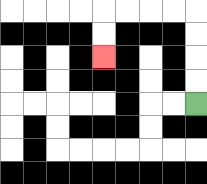{'start': '[8, 4]', 'end': '[4, 2]', 'path_directions': 'U,U,U,U,L,L,L,L,D,D', 'path_coordinates': '[[8, 4], [8, 3], [8, 2], [8, 1], [8, 0], [7, 0], [6, 0], [5, 0], [4, 0], [4, 1], [4, 2]]'}